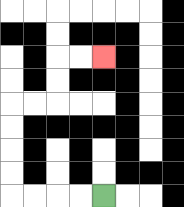{'start': '[4, 8]', 'end': '[4, 2]', 'path_directions': 'L,L,L,L,U,U,U,U,R,R,U,U,R,R', 'path_coordinates': '[[4, 8], [3, 8], [2, 8], [1, 8], [0, 8], [0, 7], [0, 6], [0, 5], [0, 4], [1, 4], [2, 4], [2, 3], [2, 2], [3, 2], [4, 2]]'}